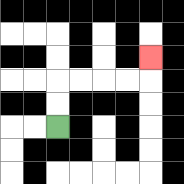{'start': '[2, 5]', 'end': '[6, 2]', 'path_directions': 'U,U,R,R,R,R,U', 'path_coordinates': '[[2, 5], [2, 4], [2, 3], [3, 3], [4, 3], [5, 3], [6, 3], [6, 2]]'}